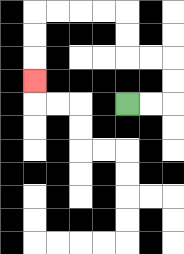{'start': '[5, 4]', 'end': '[1, 3]', 'path_directions': 'R,R,U,U,L,L,U,U,L,L,L,L,D,D,D', 'path_coordinates': '[[5, 4], [6, 4], [7, 4], [7, 3], [7, 2], [6, 2], [5, 2], [5, 1], [5, 0], [4, 0], [3, 0], [2, 0], [1, 0], [1, 1], [1, 2], [1, 3]]'}